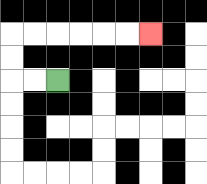{'start': '[2, 3]', 'end': '[6, 1]', 'path_directions': 'L,L,U,U,R,R,R,R,R,R', 'path_coordinates': '[[2, 3], [1, 3], [0, 3], [0, 2], [0, 1], [1, 1], [2, 1], [3, 1], [4, 1], [5, 1], [6, 1]]'}